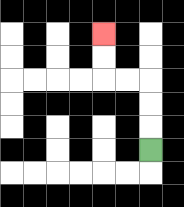{'start': '[6, 6]', 'end': '[4, 1]', 'path_directions': 'U,U,U,L,L,U,U', 'path_coordinates': '[[6, 6], [6, 5], [6, 4], [6, 3], [5, 3], [4, 3], [4, 2], [4, 1]]'}